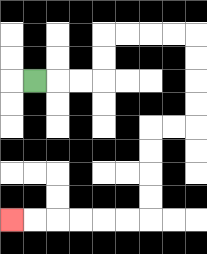{'start': '[1, 3]', 'end': '[0, 9]', 'path_directions': 'R,R,R,U,U,R,R,R,R,D,D,D,D,L,L,D,D,D,D,L,L,L,L,L,L', 'path_coordinates': '[[1, 3], [2, 3], [3, 3], [4, 3], [4, 2], [4, 1], [5, 1], [6, 1], [7, 1], [8, 1], [8, 2], [8, 3], [8, 4], [8, 5], [7, 5], [6, 5], [6, 6], [6, 7], [6, 8], [6, 9], [5, 9], [4, 9], [3, 9], [2, 9], [1, 9], [0, 9]]'}